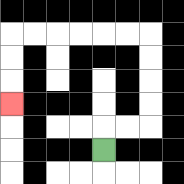{'start': '[4, 6]', 'end': '[0, 4]', 'path_directions': 'U,R,R,U,U,U,U,L,L,L,L,L,L,D,D,D', 'path_coordinates': '[[4, 6], [4, 5], [5, 5], [6, 5], [6, 4], [6, 3], [6, 2], [6, 1], [5, 1], [4, 1], [3, 1], [2, 1], [1, 1], [0, 1], [0, 2], [0, 3], [0, 4]]'}